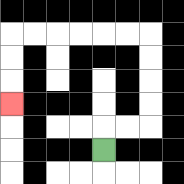{'start': '[4, 6]', 'end': '[0, 4]', 'path_directions': 'U,R,R,U,U,U,U,L,L,L,L,L,L,D,D,D', 'path_coordinates': '[[4, 6], [4, 5], [5, 5], [6, 5], [6, 4], [6, 3], [6, 2], [6, 1], [5, 1], [4, 1], [3, 1], [2, 1], [1, 1], [0, 1], [0, 2], [0, 3], [0, 4]]'}